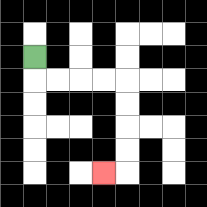{'start': '[1, 2]', 'end': '[4, 7]', 'path_directions': 'D,R,R,R,R,D,D,D,D,L', 'path_coordinates': '[[1, 2], [1, 3], [2, 3], [3, 3], [4, 3], [5, 3], [5, 4], [5, 5], [5, 6], [5, 7], [4, 7]]'}